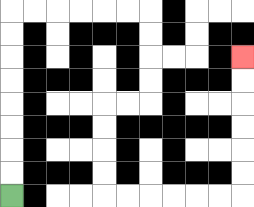{'start': '[0, 8]', 'end': '[10, 2]', 'path_directions': 'U,U,U,U,U,U,U,U,R,R,R,R,R,R,D,D,D,D,L,L,D,D,D,D,R,R,R,R,R,R,U,U,U,U,U,U', 'path_coordinates': '[[0, 8], [0, 7], [0, 6], [0, 5], [0, 4], [0, 3], [0, 2], [0, 1], [0, 0], [1, 0], [2, 0], [3, 0], [4, 0], [5, 0], [6, 0], [6, 1], [6, 2], [6, 3], [6, 4], [5, 4], [4, 4], [4, 5], [4, 6], [4, 7], [4, 8], [5, 8], [6, 8], [7, 8], [8, 8], [9, 8], [10, 8], [10, 7], [10, 6], [10, 5], [10, 4], [10, 3], [10, 2]]'}